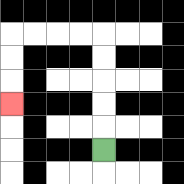{'start': '[4, 6]', 'end': '[0, 4]', 'path_directions': 'U,U,U,U,U,L,L,L,L,D,D,D', 'path_coordinates': '[[4, 6], [4, 5], [4, 4], [4, 3], [4, 2], [4, 1], [3, 1], [2, 1], [1, 1], [0, 1], [0, 2], [0, 3], [0, 4]]'}